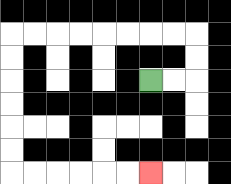{'start': '[6, 3]', 'end': '[6, 7]', 'path_directions': 'R,R,U,U,L,L,L,L,L,L,L,L,D,D,D,D,D,D,R,R,R,R,R,R', 'path_coordinates': '[[6, 3], [7, 3], [8, 3], [8, 2], [8, 1], [7, 1], [6, 1], [5, 1], [4, 1], [3, 1], [2, 1], [1, 1], [0, 1], [0, 2], [0, 3], [0, 4], [0, 5], [0, 6], [0, 7], [1, 7], [2, 7], [3, 7], [4, 7], [5, 7], [6, 7]]'}